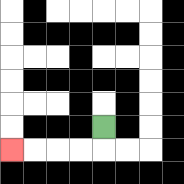{'start': '[4, 5]', 'end': '[0, 6]', 'path_directions': 'D,L,L,L,L', 'path_coordinates': '[[4, 5], [4, 6], [3, 6], [2, 6], [1, 6], [0, 6]]'}